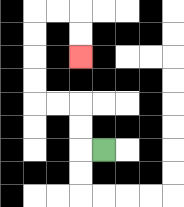{'start': '[4, 6]', 'end': '[3, 2]', 'path_directions': 'L,U,U,L,L,U,U,U,U,R,R,D,D', 'path_coordinates': '[[4, 6], [3, 6], [3, 5], [3, 4], [2, 4], [1, 4], [1, 3], [1, 2], [1, 1], [1, 0], [2, 0], [3, 0], [3, 1], [3, 2]]'}